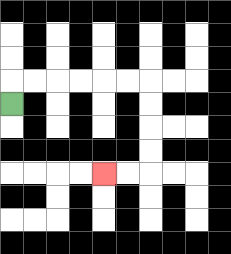{'start': '[0, 4]', 'end': '[4, 7]', 'path_directions': 'U,R,R,R,R,R,R,D,D,D,D,L,L', 'path_coordinates': '[[0, 4], [0, 3], [1, 3], [2, 3], [3, 3], [4, 3], [5, 3], [6, 3], [6, 4], [6, 5], [6, 6], [6, 7], [5, 7], [4, 7]]'}